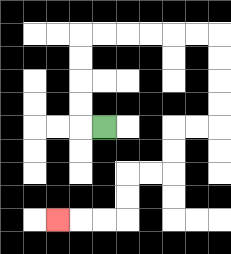{'start': '[4, 5]', 'end': '[2, 9]', 'path_directions': 'L,U,U,U,U,R,R,R,R,R,R,D,D,D,D,L,L,D,D,L,L,D,D,L,L,L', 'path_coordinates': '[[4, 5], [3, 5], [3, 4], [3, 3], [3, 2], [3, 1], [4, 1], [5, 1], [6, 1], [7, 1], [8, 1], [9, 1], [9, 2], [9, 3], [9, 4], [9, 5], [8, 5], [7, 5], [7, 6], [7, 7], [6, 7], [5, 7], [5, 8], [5, 9], [4, 9], [3, 9], [2, 9]]'}